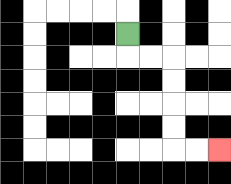{'start': '[5, 1]', 'end': '[9, 6]', 'path_directions': 'D,R,R,D,D,D,D,R,R', 'path_coordinates': '[[5, 1], [5, 2], [6, 2], [7, 2], [7, 3], [7, 4], [7, 5], [7, 6], [8, 6], [9, 6]]'}